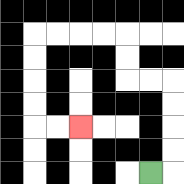{'start': '[6, 7]', 'end': '[3, 5]', 'path_directions': 'R,U,U,U,U,L,L,U,U,L,L,L,L,D,D,D,D,R,R', 'path_coordinates': '[[6, 7], [7, 7], [7, 6], [7, 5], [7, 4], [7, 3], [6, 3], [5, 3], [5, 2], [5, 1], [4, 1], [3, 1], [2, 1], [1, 1], [1, 2], [1, 3], [1, 4], [1, 5], [2, 5], [3, 5]]'}